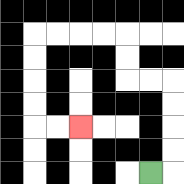{'start': '[6, 7]', 'end': '[3, 5]', 'path_directions': 'R,U,U,U,U,L,L,U,U,L,L,L,L,D,D,D,D,R,R', 'path_coordinates': '[[6, 7], [7, 7], [7, 6], [7, 5], [7, 4], [7, 3], [6, 3], [5, 3], [5, 2], [5, 1], [4, 1], [3, 1], [2, 1], [1, 1], [1, 2], [1, 3], [1, 4], [1, 5], [2, 5], [3, 5]]'}